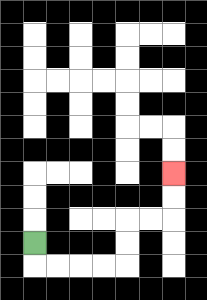{'start': '[1, 10]', 'end': '[7, 7]', 'path_directions': 'D,R,R,R,R,U,U,R,R,U,U', 'path_coordinates': '[[1, 10], [1, 11], [2, 11], [3, 11], [4, 11], [5, 11], [5, 10], [5, 9], [6, 9], [7, 9], [7, 8], [7, 7]]'}